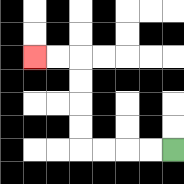{'start': '[7, 6]', 'end': '[1, 2]', 'path_directions': 'L,L,L,L,U,U,U,U,L,L', 'path_coordinates': '[[7, 6], [6, 6], [5, 6], [4, 6], [3, 6], [3, 5], [3, 4], [3, 3], [3, 2], [2, 2], [1, 2]]'}